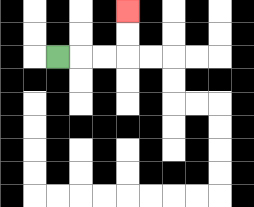{'start': '[2, 2]', 'end': '[5, 0]', 'path_directions': 'R,R,R,U,U', 'path_coordinates': '[[2, 2], [3, 2], [4, 2], [5, 2], [5, 1], [5, 0]]'}